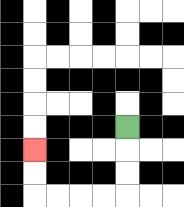{'start': '[5, 5]', 'end': '[1, 6]', 'path_directions': 'D,D,D,L,L,L,L,U,U', 'path_coordinates': '[[5, 5], [5, 6], [5, 7], [5, 8], [4, 8], [3, 8], [2, 8], [1, 8], [1, 7], [1, 6]]'}